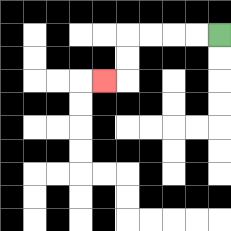{'start': '[9, 1]', 'end': '[4, 3]', 'path_directions': 'L,L,L,L,D,D,L', 'path_coordinates': '[[9, 1], [8, 1], [7, 1], [6, 1], [5, 1], [5, 2], [5, 3], [4, 3]]'}